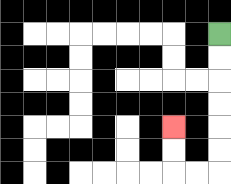{'start': '[9, 1]', 'end': '[7, 5]', 'path_directions': 'D,D,D,D,D,D,L,L,U,U', 'path_coordinates': '[[9, 1], [9, 2], [9, 3], [9, 4], [9, 5], [9, 6], [9, 7], [8, 7], [7, 7], [7, 6], [7, 5]]'}